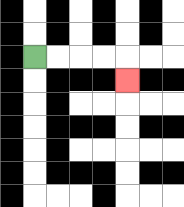{'start': '[1, 2]', 'end': '[5, 3]', 'path_directions': 'R,R,R,R,D', 'path_coordinates': '[[1, 2], [2, 2], [3, 2], [4, 2], [5, 2], [5, 3]]'}